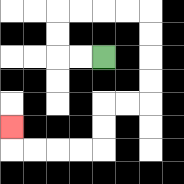{'start': '[4, 2]', 'end': '[0, 5]', 'path_directions': 'L,L,U,U,R,R,R,R,D,D,D,D,L,L,D,D,L,L,L,L,U', 'path_coordinates': '[[4, 2], [3, 2], [2, 2], [2, 1], [2, 0], [3, 0], [4, 0], [5, 0], [6, 0], [6, 1], [6, 2], [6, 3], [6, 4], [5, 4], [4, 4], [4, 5], [4, 6], [3, 6], [2, 6], [1, 6], [0, 6], [0, 5]]'}